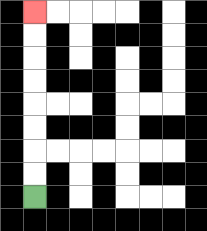{'start': '[1, 8]', 'end': '[1, 0]', 'path_directions': 'U,U,U,U,U,U,U,U', 'path_coordinates': '[[1, 8], [1, 7], [1, 6], [1, 5], [1, 4], [1, 3], [1, 2], [1, 1], [1, 0]]'}